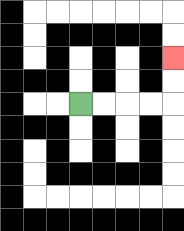{'start': '[3, 4]', 'end': '[7, 2]', 'path_directions': 'R,R,R,R,U,U', 'path_coordinates': '[[3, 4], [4, 4], [5, 4], [6, 4], [7, 4], [7, 3], [7, 2]]'}